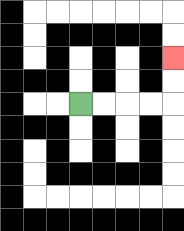{'start': '[3, 4]', 'end': '[7, 2]', 'path_directions': 'R,R,R,R,U,U', 'path_coordinates': '[[3, 4], [4, 4], [5, 4], [6, 4], [7, 4], [7, 3], [7, 2]]'}